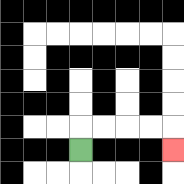{'start': '[3, 6]', 'end': '[7, 6]', 'path_directions': 'U,R,R,R,R,D', 'path_coordinates': '[[3, 6], [3, 5], [4, 5], [5, 5], [6, 5], [7, 5], [7, 6]]'}